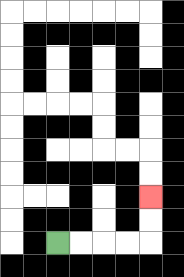{'start': '[2, 10]', 'end': '[6, 8]', 'path_directions': 'R,R,R,R,U,U', 'path_coordinates': '[[2, 10], [3, 10], [4, 10], [5, 10], [6, 10], [6, 9], [6, 8]]'}